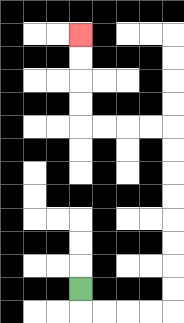{'start': '[3, 12]', 'end': '[3, 1]', 'path_directions': 'D,R,R,R,R,U,U,U,U,U,U,U,U,L,L,L,L,U,U,U,U', 'path_coordinates': '[[3, 12], [3, 13], [4, 13], [5, 13], [6, 13], [7, 13], [7, 12], [7, 11], [7, 10], [7, 9], [7, 8], [7, 7], [7, 6], [7, 5], [6, 5], [5, 5], [4, 5], [3, 5], [3, 4], [3, 3], [3, 2], [3, 1]]'}